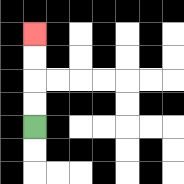{'start': '[1, 5]', 'end': '[1, 1]', 'path_directions': 'U,U,U,U', 'path_coordinates': '[[1, 5], [1, 4], [1, 3], [1, 2], [1, 1]]'}